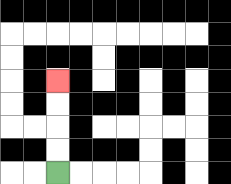{'start': '[2, 7]', 'end': '[2, 3]', 'path_directions': 'U,U,U,U', 'path_coordinates': '[[2, 7], [2, 6], [2, 5], [2, 4], [2, 3]]'}